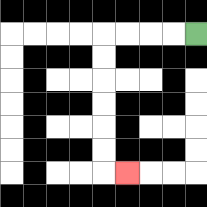{'start': '[8, 1]', 'end': '[5, 7]', 'path_directions': 'L,L,L,L,D,D,D,D,D,D,R', 'path_coordinates': '[[8, 1], [7, 1], [6, 1], [5, 1], [4, 1], [4, 2], [4, 3], [4, 4], [4, 5], [4, 6], [4, 7], [5, 7]]'}